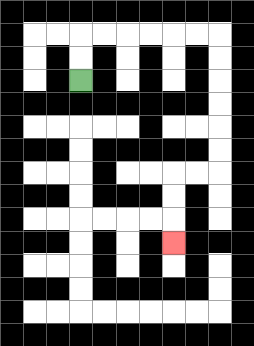{'start': '[3, 3]', 'end': '[7, 10]', 'path_directions': 'U,U,R,R,R,R,R,R,D,D,D,D,D,D,L,L,D,D,D', 'path_coordinates': '[[3, 3], [3, 2], [3, 1], [4, 1], [5, 1], [6, 1], [7, 1], [8, 1], [9, 1], [9, 2], [9, 3], [9, 4], [9, 5], [9, 6], [9, 7], [8, 7], [7, 7], [7, 8], [7, 9], [7, 10]]'}